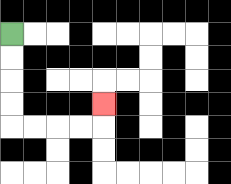{'start': '[0, 1]', 'end': '[4, 4]', 'path_directions': 'D,D,D,D,R,R,R,R,U', 'path_coordinates': '[[0, 1], [0, 2], [0, 3], [0, 4], [0, 5], [1, 5], [2, 5], [3, 5], [4, 5], [4, 4]]'}